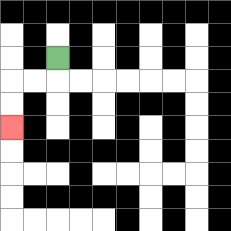{'start': '[2, 2]', 'end': '[0, 5]', 'path_directions': 'D,L,L,D,D', 'path_coordinates': '[[2, 2], [2, 3], [1, 3], [0, 3], [0, 4], [0, 5]]'}